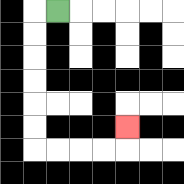{'start': '[2, 0]', 'end': '[5, 5]', 'path_directions': 'L,D,D,D,D,D,D,R,R,R,R,U', 'path_coordinates': '[[2, 0], [1, 0], [1, 1], [1, 2], [1, 3], [1, 4], [1, 5], [1, 6], [2, 6], [3, 6], [4, 6], [5, 6], [5, 5]]'}